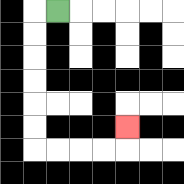{'start': '[2, 0]', 'end': '[5, 5]', 'path_directions': 'L,D,D,D,D,D,D,R,R,R,R,U', 'path_coordinates': '[[2, 0], [1, 0], [1, 1], [1, 2], [1, 3], [1, 4], [1, 5], [1, 6], [2, 6], [3, 6], [4, 6], [5, 6], [5, 5]]'}